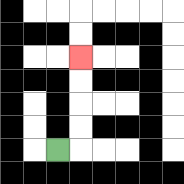{'start': '[2, 6]', 'end': '[3, 2]', 'path_directions': 'R,U,U,U,U', 'path_coordinates': '[[2, 6], [3, 6], [3, 5], [3, 4], [3, 3], [3, 2]]'}